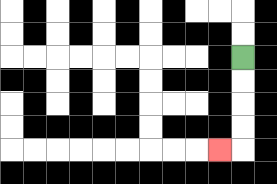{'start': '[10, 2]', 'end': '[9, 6]', 'path_directions': 'D,D,D,D,L', 'path_coordinates': '[[10, 2], [10, 3], [10, 4], [10, 5], [10, 6], [9, 6]]'}